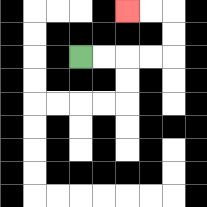{'start': '[3, 2]', 'end': '[5, 0]', 'path_directions': 'R,R,R,R,U,U,L,L', 'path_coordinates': '[[3, 2], [4, 2], [5, 2], [6, 2], [7, 2], [7, 1], [7, 0], [6, 0], [5, 0]]'}